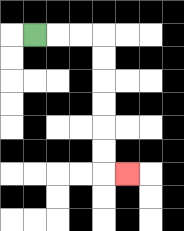{'start': '[1, 1]', 'end': '[5, 7]', 'path_directions': 'R,R,R,D,D,D,D,D,D,R', 'path_coordinates': '[[1, 1], [2, 1], [3, 1], [4, 1], [4, 2], [4, 3], [4, 4], [4, 5], [4, 6], [4, 7], [5, 7]]'}